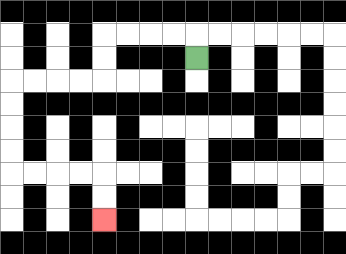{'start': '[8, 2]', 'end': '[4, 9]', 'path_directions': 'U,L,L,L,L,D,D,L,L,L,L,D,D,D,D,R,R,R,R,D,D', 'path_coordinates': '[[8, 2], [8, 1], [7, 1], [6, 1], [5, 1], [4, 1], [4, 2], [4, 3], [3, 3], [2, 3], [1, 3], [0, 3], [0, 4], [0, 5], [0, 6], [0, 7], [1, 7], [2, 7], [3, 7], [4, 7], [4, 8], [4, 9]]'}